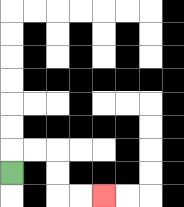{'start': '[0, 7]', 'end': '[4, 8]', 'path_directions': 'U,R,R,D,D,R,R', 'path_coordinates': '[[0, 7], [0, 6], [1, 6], [2, 6], [2, 7], [2, 8], [3, 8], [4, 8]]'}